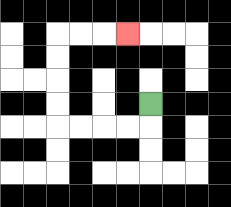{'start': '[6, 4]', 'end': '[5, 1]', 'path_directions': 'D,L,L,L,L,U,U,U,U,R,R,R', 'path_coordinates': '[[6, 4], [6, 5], [5, 5], [4, 5], [3, 5], [2, 5], [2, 4], [2, 3], [2, 2], [2, 1], [3, 1], [4, 1], [5, 1]]'}